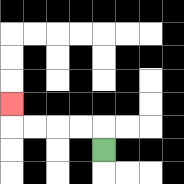{'start': '[4, 6]', 'end': '[0, 4]', 'path_directions': 'U,L,L,L,L,U', 'path_coordinates': '[[4, 6], [4, 5], [3, 5], [2, 5], [1, 5], [0, 5], [0, 4]]'}